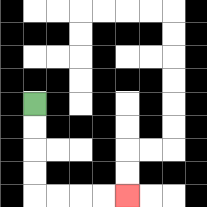{'start': '[1, 4]', 'end': '[5, 8]', 'path_directions': 'D,D,D,D,R,R,R,R', 'path_coordinates': '[[1, 4], [1, 5], [1, 6], [1, 7], [1, 8], [2, 8], [3, 8], [4, 8], [5, 8]]'}